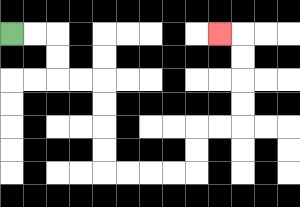{'start': '[0, 1]', 'end': '[9, 1]', 'path_directions': 'R,R,D,D,R,R,D,D,D,D,R,R,R,R,U,U,R,R,U,U,U,U,L', 'path_coordinates': '[[0, 1], [1, 1], [2, 1], [2, 2], [2, 3], [3, 3], [4, 3], [4, 4], [4, 5], [4, 6], [4, 7], [5, 7], [6, 7], [7, 7], [8, 7], [8, 6], [8, 5], [9, 5], [10, 5], [10, 4], [10, 3], [10, 2], [10, 1], [9, 1]]'}